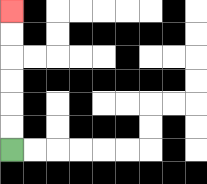{'start': '[0, 6]', 'end': '[0, 0]', 'path_directions': 'U,U,U,U,U,U', 'path_coordinates': '[[0, 6], [0, 5], [0, 4], [0, 3], [0, 2], [0, 1], [0, 0]]'}